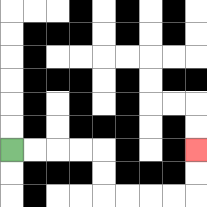{'start': '[0, 6]', 'end': '[8, 6]', 'path_directions': 'R,R,R,R,D,D,R,R,R,R,U,U', 'path_coordinates': '[[0, 6], [1, 6], [2, 6], [3, 6], [4, 6], [4, 7], [4, 8], [5, 8], [6, 8], [7, 8], [8, 8], [8, 7], [8, 6]]'}